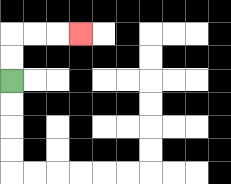{'start': '[0, 3]', 'end': '[3, 1]', 'path_directions': 'U,U,R,R,R', 'path_coordinates': '[[0, 3], [0, 2], [0, 1], [1, 1], [2, 1], [3, 1]]'}